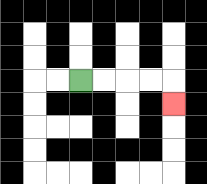{'start': '[3, 3]', 'end': '[7, 4]', 'path_directions': 'R,R,R,R,D', 'path_coordinates': '[[3, 3], [4, 3], [5, 3], [6, 3], [7, 3], [7, 4]]'}